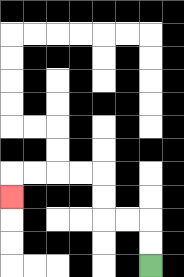{'start': '[6, 11]', 'end': '[0, 8]', 'path_directions': 'U,U,L,L,U,U,L,L,L,L,D', 'path_coordinates': '[[6, 11], [6, 10], [6, 9], [5, 9], [4, 9], [4, 8], [4, 7], [3, 7], [2, 7], [1, 7], [0, 7], [0, 8]]'}